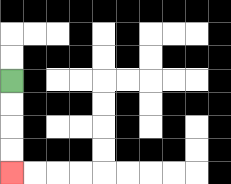{'start': '[0, 3]', 'end': '[0, 7]', 'path_directions': 'D,D,D,D', 'path_coordinates': '[[0, 3], [0, 4], [0, 5], [0, 6], [0, 7]]'}